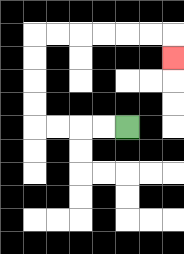{'start': '[5, 5]', 'end': '[7, 2]', 'path_directions': 'L,L,L,L,U,U,U,U,R,R,R,R,R,R,D', 'path_coordinates': '[[5, 5], [4, 5], [3, 5], [2, 5], [1, 5], [1, 4], [1, 3], [1, 2], [1, 1], [2, 1], [3, 1], [4, 1], [5, 1], [6, 1], [7, 1], [7, 2]]'}